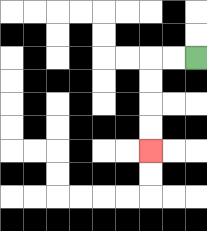{'start': '[8, 2]', 'end': '[6, 6]', 'path_directions': 'L,L,D,D,D,D', 'path_coordinates': '[[8, 2], [7, 2], [6, 2], [6, 3], [6, 4], [6, 5], [6, 6]]'}